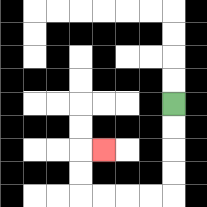{'start': '[7, 4]', 'end': '[4, 6]', 'path_directions': 'D,D,D,D,L,L,L,L,U,U,R', 'path_coordinates': '[[7, 4], [7, 5], [7, 6], [7, 7], [7, 8], [6, 8], [5, 8], [4, 8], [3, 8], [3, 7], [3, 6], [4, 6]]'}